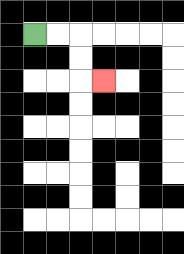{'start': '[1, 1]', 'end': '[4, 3]', 'path_directions': 'R,R,D,D,R', 'path_coordinates': '[[1, 1], [2, 1], [3, 1], [3, 2], [3, 3], [4, 3]]'}